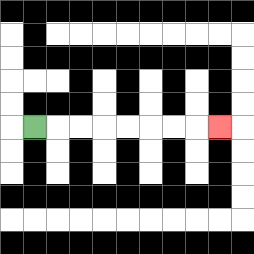{'start': '[1, 5]', 'end': '[9, 5]', 'path_directions': 'R,R,R,R,R,R,R,R', 'path_coordinates': '[[1, 5], [2, 5], [3, 5], [4, 5], [5, 5], [6, 5], [7, 5], [8, 5], [9, 5]]'}